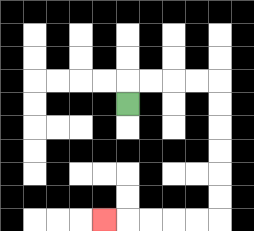{'start': '[5, 4]', 'end': '[4, 9]', 'path_directions': 'U,R,R,R,R,D,D,D,D,D,D,L,L,L,L,L', 'path_coordinates': '[[5, 4], [5, 3], [6, 3], [7, 3], [8, 3], [9, 3], [9, 4], [9, 5], [9, 6], [9, 7], [9, 8], [9, 9], [8, 9], [7, 9], [6, 9], [5, 9], [4, 9]]'}